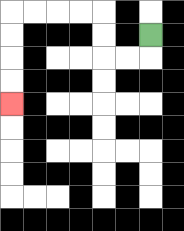{'start': '[6, 1]', 'end': '[0, 4]', 'path_directions': 'D,L,L,U,U,L,L,L,L,D,D,D,D', 'path_coordinates': '[[6, 1], [6, 2], [5, 2], [4, 2], [4, 1], [4, 0], [3, 0], [2, 0], [1, 0], [0, 0], [0, 1], [0, 2], [0, 3], [0, 4]]'}